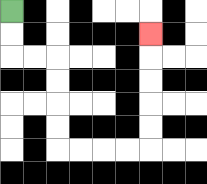{'start': '[0, 0]', 'end': '[6, 1]', 'path_directions': 'D,D,R,R,D,D,D,D,R,R,R,R,U,U,U,U,U', 'path_coordinates': '[[0, 0], [0, 1], [0, 2], [1, 2], [2, 2], [2, 3], [2, 4], [2, 5], [2, 6], [3, 6], [4, 6], [5, 6], [6, 6], [6, 5], [6, 4], [6, 3], [6, 2], [6, 1]]'}